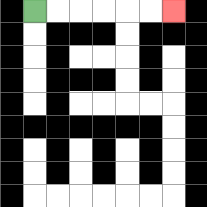{'start': '[1, 0]', 'end': '[7, 0]', 'path_directions': 'R,R,R,R,R,R', 'path_coordinates': '[[1, 0], [2, 0], [3, 0], [4, 0], [5, 0], [6, 0], [7, 0]]'}